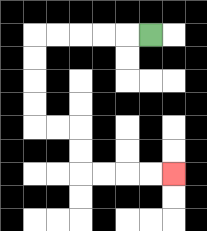{'start': '[6, 1]', 'end': '[7, 7]', 'path_directions': 'L,L,L,L,L,D,D,D,D,R,R,D,D,R,R,R,R', 'path_coordinates': '[[6, 1], [5, 1], [4, 1], [3, 1], [2, 1], [1, 1], [1, 2], [1, 3], [1, 4], [1, 5], [2, 5], [3, 5], [3, 6], [3, 7], [4, 7], [5, 7], [6, 7], [7, 7]]'}